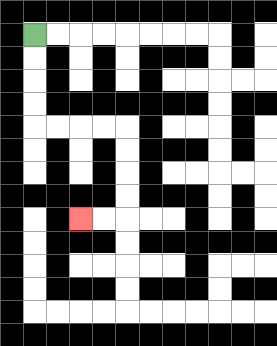{'start': '[1, 1]', 'end': '[3, 9]', 'path_directions': 'D,D,D,D,R,R,R,R,D,D,D,D,L,L', 'path_coordinates': '[[1, 1], [1, 2], [1, 3], [1, 4], [1, 5], [2, 5], [3, 5], [4, 5], [5, 5], [5, 6], [5, 7], [5, 8], [5, 9], [4, 9], [3, 9]]'}